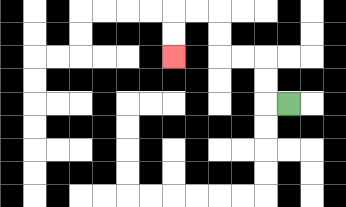{'start': '[12, 4]', 'end': '[7, 2]', 'path_directions': 'L,U,U,L,L,U,U,L,L,D,D', 'path_coordinates': '[[12, 4], [11, 4], [11, 3], [11, 2], [10, 2], [9, 2], [9, 1], [9, 0], [8, 0], [7, 0], [7, 1], [7, 2]]'}